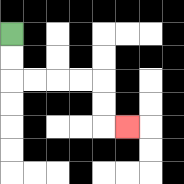{'start': '[0, 1]', 'end': '[5, 5]', 'path_directions': 'D,D,R,R,R,R,D,D,R', 'path_coordinates': '[[0, 1], [0, 2], [0, 3], [1, 3], [2, 3], [3, 3], [4, 3], [4, 4], [4, 5], [5, 5]]'}